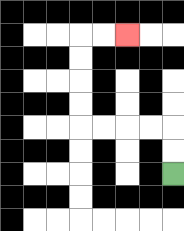{'start': '[7, 7]', 'end': '[5, 1]', 'path_directions': 'U,U,L,L,L,L,U,U,U,U,R,R', 'path_coordinates': '[[7, 7], [7, 6], [7, 5], [6, 5], [5, 5], [4, 5], [3, 5], [3, 4], [3, 3], [3, 2], [3, 1], [4, 1], [5, 1]]'}